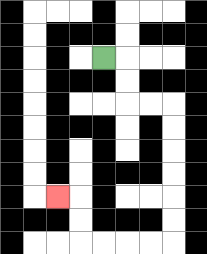{'start': '[4, 2]', 'end': '[2, 8]', 'path_directions': 'R,D,D,R,R,D,D,D,D,D,D,L,L,L,L,U,U,L', 'path_coordinates': '[[4, 2], [5, 2], [5, 3], [5, 4], [6, 4], [7, 4], [7, 5], [7, 6], [7, 7], [7, 8], [7, 9], [7, 10], [6, 10], [5, 10], [4, 10], [3, 10], [3, 9], [3, 8], [2, 8]]'}